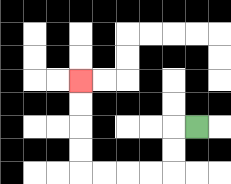{'start': '[8, 5]', 'end': '[3, 3]', 'path_directions': 'L,D,D,L,L,L,L,U,U,U,U', 'path_coordinates': '[[8, 5], [7, 5], [7, 6], [7, 7], [6, 7], [5, 7], [4, 7], [3, 7], [3, 6], [3, 5], [3, 4], [3, 3]]'}